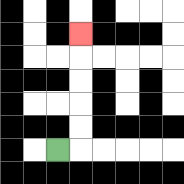{'start': '[2, 6]', 'end': '[3, 1]', 'path_directions': 'R,U,U,U,U,U', 'path_coordinates': '[[2, 6], [3, 6], [3, 5], [3, 4], [3, 3], [3, 2], [3, 1]]'}